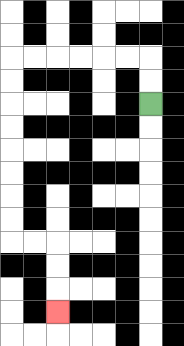{'start': '[6, 4]', 'end': '[2, 13]', 'path_directions': 'U,U,L,L,L,L,L,L,D,D,D,D,D,D,D,D,R,R,D,D,D', 'path_coordinates': '[[6, 4], [6, 3], [6, 2], [5, 2], [4, 2], [3, 2], [2, 2], [1, 2], [0, 2], [0, 3], [0, 4], [0, 5], [0, 6], [0, 7], [0, 8], [0, 9], [0, 10], [1, 10], [2, 10], [2, 11], [2, 12], [2, 13]]'}